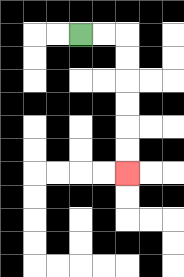{'start': '[3, 1]', 'end': '[5, 7]', 'path_directions': 'R,R,D,D,D,D,D,D', 'path_coordinates': '[[3, 1], [4, 1], [5, 1], [5, 2], [5, 3], [5, 4], [5, 5], [5, 6], [5, 7]]'}